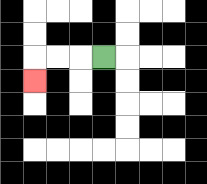{'start': '[4, 2]', 'end': '[1, 3]', 'path_directions': 'L,L,L,D', 'path_coordinates': '[[4, 2], [3, 2], [2, 2], [1, 2], [1, 3]]'}